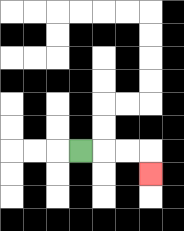{'start': '[3, 6]', 'end': '[6, 7]', 'path_directions': 'R,R,R,D', 'path_coordinates': '[[3, 6], [4, 6], [5, 6], [6, 6], [6, 7]]'}